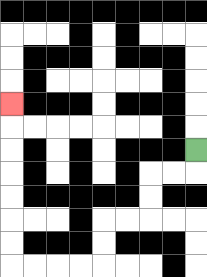{'start': '[8, 6]', 'end': '[0, 4]', 'path_directions': 'D,L,L,D,D,L,L,D,D,L,L,L,L,U,U,U,U,U,U,U', 'path_coordinates': '[[8, 6], [8, 7], [7, 7], [6, 7], [6, 8], [6, 9], [5, 9], [4, 9], [4, 10], [4, 11], [3, 11], [2, 11], [1, 11], [0, 11], [0, 10], [0, 9], [0, 8], [0, 7], [0, 6], [0, 5], [0, 4]]'}